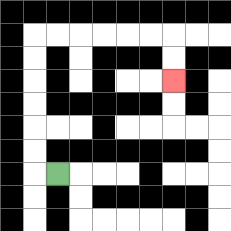{'start': '[2, 7]', 'end': '[7, 3]', 'path_directions': 'L,U,U,U,U,U,U,R,R,R,R,R,R,D,D', 'path_coordinates': '[[2, 7], [1, 7], [1, 6], [1, 5], [1, 4], [1, 3], [1, 2], [1, 1], [2, 1], [3, 1], [4, 1], [5, 1], [6, 1], [7, 1], [7, 2], [7, 3]]'}